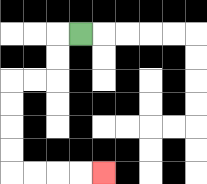{'start': '[3, 1]', 'end': '[4, 7]', 'path_directions': 'L,D,D,L,L,D,D,D,D,R,R,R,R', 'path_coordinates': '[[3, 1], [2, 1], [2, 2], [2, 3], [1, 3], [0, 3], [0, 4], [0, 5], [0, 6], [0, 7], [1, 7], [2, 7], [3, 7], [4, 7]]'}